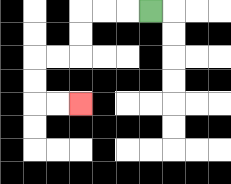{'start': '[6, 0]', 'end': '[3, 4]', 'path_directions': 'L,L,L,D,D,L,L,D,D,R,R', 'path_coordinates': '[[6, 0], [5, 0], [4, 0], [3, 0], [3, 1], [3, 2], [2, 2], [1, 2], [1, 3], [1, 4], [2, 4], [3, 4]]'}